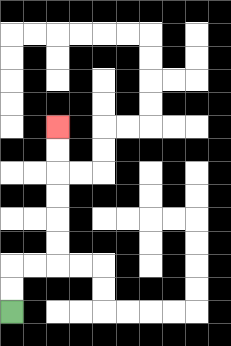{'start': '[0, 13]', 'end': '[2, 5]', 'path_directions': 'U,U,R,R,U,U,U,U,U,U', 'path_coordinates': '[[0, 13], [0, 12], [0, 11], [1, 11], [2, 11], [2, 10], [2, 9], [2, 8], [2, 7], [2, 6], [2, 5]]'}